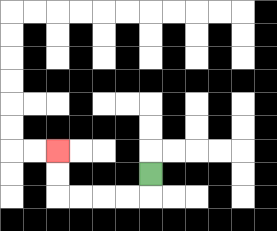{'start': '[6, 7]', 'end': '[2, 6]', 'path_directions': 'D,L,L,L,L,U,U', 'path_coordinates': '[[6, 7], [6, 8], [5, 8], [4, 8], [3, 8], [2, 8], [2, 7], [2, 6]]'}